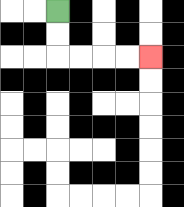{'start': '[2, 0]', 'end': '[6, 2]', 'path_directions': 'D,D,R,R,R,R', 'path_coordinates': '[[2, 0], [2, 1], [2, 2], [3, 2], [4, 2], [5, 2], [6, 2]]'}